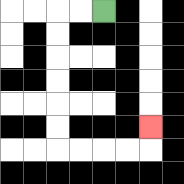{'start': '[4, 0]', 'end': '[6, 5]', 'path_directions': 'L,L,D,D,D,D,D,D,R,R,R,R,U', 'path_coordinates': '[[4, 0], [3, 0], [2, 0], [2, 1], [2, 2], [2, 3], [2, 4], [2, 5], [2, 6], [3, 6], [4, 6], [5, 6], [6, 6], [6, 5]]'}